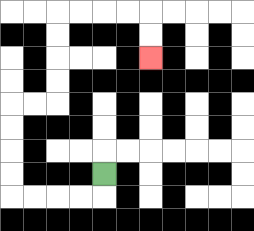{'start': '[4, 7]', 'end': '[6, 2]', 'path_directions': 'D,L,L,L,L,U,U,U,U,R,R,U,U,U,U,R,R,R,R,D,D', 'path_coordinates': '[[4, 7], [4, 8], [3, 8], [2, 8], [1, 8], [0, 8], [0, 7], [0, 6], [0, 5], [0, 4], [1, 4], [2, 4], [2, 3], [2, 2], [2, 1], [2, 0], [3, 0], [4, 0], [5, 0], [6, 0], [6, 1], [6, 2]]'}